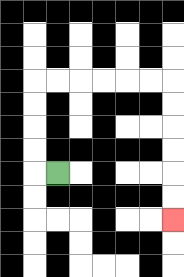{'start': '[2, 7]', 'end': '[7, 9]', 'path_directions': 'L,U,U,U,U,R,R,R,R,R,R,D,D,D,D,D,D', 'path_coordinates': '[[2, 7], [1, 7], [1, 6], [1, 5], [1, 4], [1, 3], [2, 3], [3, 3], [4, 3], [5, 3], [6, 3], [7, 3], [7, 4], [7, 5], [7, 6], [7, 7], [7, 8], [7, 9]]'}